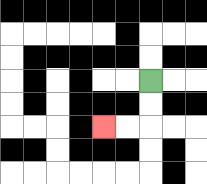{'start': '[6, 3]', 'end': '[4, 5]', 'path_directions': 'D,D,L,L', 'path_coordinates': '[[6, 3], [6, 4], [6, 5], [5, 5], [4, 5]]'}